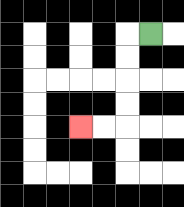{'start': '[6, 1]', 'end': '[3, 5]', 'path_directions': 'L,D,D,D,D,L,L', 'path_coordinates': '[[6, 1], [5, 1], [5, 2], [5, 3], [5, 4], [5, 5], [4, 5], [3, 5]]'}